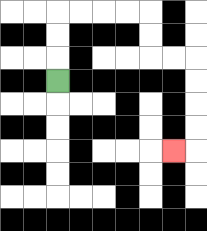{'start': '[2, 3]', 'end': '[7, 6]', 'path_directions': 'U,U,U,R,R,R,R,D,D,R,R,D,D,D,D,L', 'path_coordinates': '[[2, 3], [2, 2], [2, 1], [2, 0], [3, 0], [4, 0], [5, 0], [6, 0], [6, 1], [6, 2], [7, 2], [8, 2], [8, 3], [8, 4], [8, 5], [8, 6], [7, 6]]'}